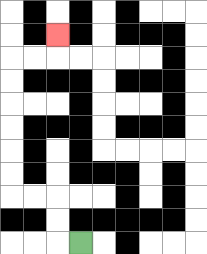{'start': '[3, 10]', 'end': '[2, 1]', 'path_directions': 'L,U,U,L,L,U,U,U,U,U,U,R,R,U', 'path_coordinates': '[[3, 10], [2, 10], [2, 9], [2, 8], [1, 8], [0, 8], [0, 7], [0, 6], [0, 5], [0, 4], [0, 3], [0, 2], [1, 2], [2, 2], [2, 1]]'}